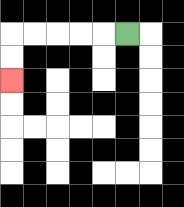{'start': '[5, 1]', 'end': '[0, 3]', 'path_directions': 'L,L,L,L,L,D,D', 'path_coordinates': '[[5, 1], [4, 1], [3, 1], [2, 1], [1, 1], [0, 1], [0, 2], [0, 3]]'}